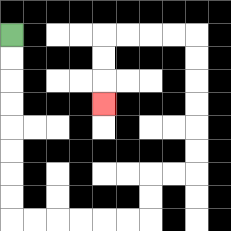{'start': '[0, 1]', 'end': '[4, 4]', 'path_directions': 'D,D,D,D,D,D,D,D,R,R,R,R,R,R,U,U,R,R,U,U,U,U,U,U,L,L,L,L,D,D,D', 'path_coordinates': '[[0, 1], [0, 2], [0, 3], [0, 4], [0, 5], [0, 6], [0, 7], [0, 8], [0, 9], [1, 9], [2, 9], [3, 9], [4, 9], [5, 9], [6, 9], [6, 8], [6, 7], [7, 7], [8, 7], [8, 6], [8, 5], [8, 4], [8, 3], [8, 2], [8, 1], [7, 1], [6, 1], [5, 1], [4, 1], [4, 2], [4, 3], [4, 4]]'}